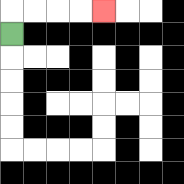{'start': '[0, 1]', 'end': '[4, 0]', 'path_directions': 'U,R,R,R,R', 'path_coordinates': '[[0, 1], [0, 0], [1, 0], [2, 0], [3, 0], [4, 0]]'}